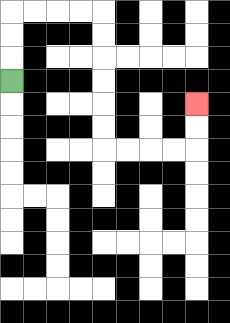{'start': '[0, 3]', 'end': '[8, 4]', 'path_directions': 'U,U,U,R,R,R,R,D,D,D,D,D,D,R,R,R,R,U,U', 'path_coordinates': '[[0, 3], [0, 2], [0, 1], [0, 0], [1, 0], [2, 0], [3, 0], [4, 0], [4, 1], [4, 2], [4, 3], [4, 4], [4, 5], [4, 6], [5, 6], [6, 6], [7, 6], [8, 6], [8, 5], [8, 4]]'}